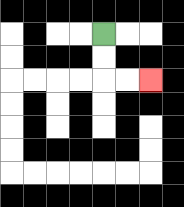{'start': '[4, 1]', 'end': '[6, 3]', 'path_directions': 'D,D,R,R', 'path_coordinates': '[[4, 1], [4, 2], [4, 3], [5, 3], [6, 3]]'}